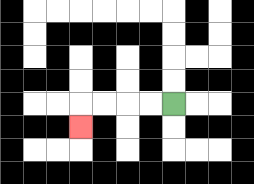{'start': '[7, 4]', 'end': '[3, 5]', 'path_directions': 'L,L,L,L,D', 'path_coordinates': '[[7, 4], [6, 4], [5, 4], [4, 4], [3, 4], [3, 5]]'}